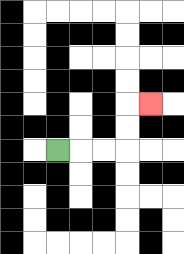{'start': '[2, 6]', 'end': '[6, 4]', 'path_directions': 'R,R,R,U,U,R', 'path_coordinates': '[[2, 6], [3, 6], [4, 6], [5, 6], [5, 5], [5, 4], [6, 4]]'}